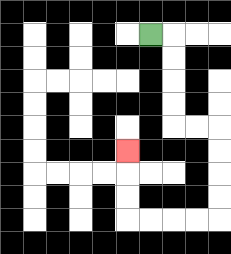{'start': '[6, 1]', 'end': '[5, 6]', 'path_directions': 'R,D,D,D,D,R,R,D,D,D,D,L,L,L,L,U,U,U', 'path_coordinates': '[[6, 1], [7, 1], [7, 2], [7, 3], [7, 4], [7, 5], [8, 5], [9, 5], [9, 6], [9, 7], [9, 8], [9, 9], [8, 9], [7, 9], [6, 9], [5, 9], [5, 8], [5, 7], [5, 6]]'}